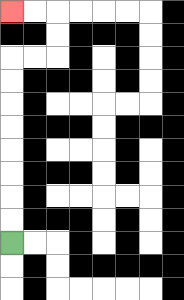{'start': '[0, 10]', 'end': '[0, 0]', 'path_directions': 'U,U,U,U,U,U,U,U,R,R,U,U,L,L', 'path_coordinates': '[[0, 10], [0, 9], [0, 8], [0, 7], [0, 6], [0, 5], [0, 4], [0, 3], [0, 2], [1, 2], [2, 2], [2, 1], [2, 0], [1, 0], [0, 0]]'}